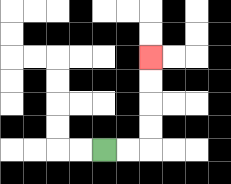{'start': '[4, 6]', 'end': '[6, 2]', 'path_directions': 'R,R,U,U,U,U', 'path_coordinates': '[[4, 6], [5, 6], [6, 6], [6, 5], [6, 4], [6, 3], [6, 2]]'}